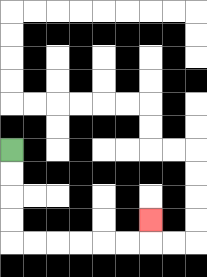{'start': '[0, 6]', 'end': '[6, 9]', 'path_directions': 'D,D,D,D,R,R,R,R,R,R,U', 'path_coordinates': '[[0, 6], [0, 7], [0, 8], [0, 9], [0, 10], [1, 10], [2, 10], [3, 10], [4, 10], [5, 10], [6, 10], [6, 9]]'}